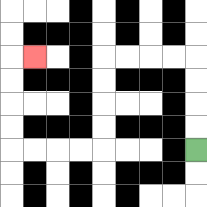{'start': '[8, 6]', 'end': '[1, 2]', 'path_directions': 'U,U,U,U,L,L,L,L,D,D,D,D,L,L,L,L,U,U,U,U,R', 'path_coordinates': '[[8, 6], [8, 5], [8, 4], [8, 3], [8, 2], [7, 2], [6, 2], [5, 2], [4, 2], [4, 3], [4, 4], [4, 5], [4, 6], [3, 6], [2, 6], [1, 6], [0, 6], [0, 5], [0, 4], [0, 3], [0, 2], [1, 2]]'}